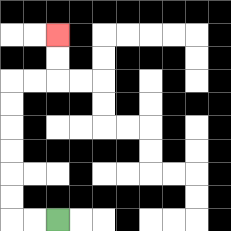{'start': '[2, 9]', 'end': '[2, 1]', 'path_directions': 'L,L,U,U,U,U,U,U,R,R,U,U', 'path_coordinates': '[[2, 9], [1, 9], [0, 9], [0, 8], [0, 7], [0, 6], [0, 5], [0, 4], [0, 3], [1, 3], [2, 3], [2, 2], [2, 1]]'}